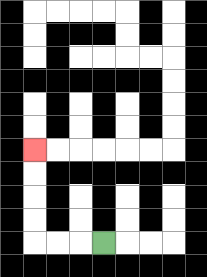{'start': '[4, 10]', 'end': '[1, 6]', 'path_directions': 'L,L,L,U,U,U,U', 'path_coordinates': '[[4, 10], [3, 10], [2, 10], [1, 10], [1, 9], [1, 8], [1, 7], [1, 6]]'}